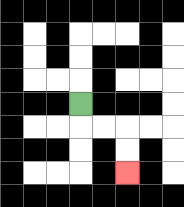{'start': '[3, 4]', 'end': '[5, 7]', 'path_directions': 'D,R,R,D,D', 'path_coordinates': '[[3, 4], [3, 5], [4, 5], [5, 5], [5, 6], [5, 7]]'}